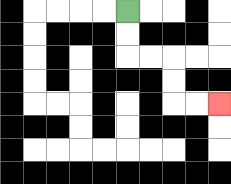{'start': '[5, 0]', 'end': '[9, 4]', 'path_directions': 'D,D,R,R,D,D,R,R', 'path_coordinates': '[[5, 0], [5, 1], [5, 2], [6, 2], [7, 2], [7, 3], [7, 4], [8, 4], [9, 4]]'}